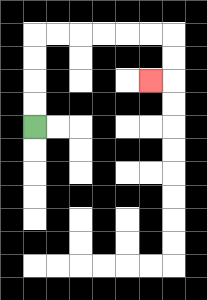{'start': '[1, 5]', 'end': '[6, 3]', 'path_directions': 'U,U,U,U,R,R,R,R,R,R,D,D,L', 'path_coordinates': '[[1, 5], [1, 4], [1, 3], [1, 2], [1, 1], [2, 1], [3, 1], [4, 1], [5, 1], [6, 1], [7, 1], [7, 2], [7, 3], [6, 3]]'}